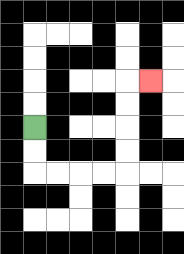{'start': '[1, 5]', 'end': '[6, 3]', 'path_directions': 'D,D,R,R,R,R,U,U,U,U,R', 'path_coordinates': '[[1, 5], [1, 6], [1, 7], [2, 7], [3, 7], [4, 7], [5, 7], [5, 6], [5, 5], [5, 4], [5, 3], [6, 3]]'}